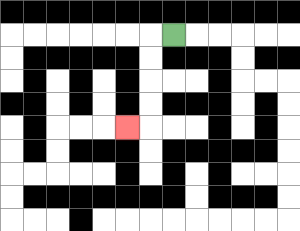{'start': '[7, 1]', 'end': '[5, 5]', 'path_directions': 'L,D,D,D,D,L', 'path_coordinates': '[[7, 1], [6, 1], [6, 2], [6, 3], [6, 4], [6, 5], [5, 5]]'}